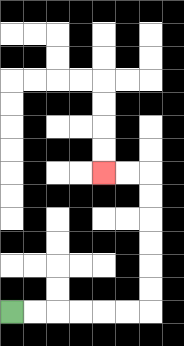{'start': '[0, 13]', 'end': '[4, 7]', 'path_directions': 'R,R,R,R,R,R,U,U,U,U,U,U,L,L', 'path_coordinates': '[[0, 13], [1, 13], [2, 13], [3, 13], [4, 13], [5, 13], [6, 13], [6, 12], [6, 11], [6, 10], [6, 9], [6, 8], [6, 7], [5, 7], [4, 7]]'}